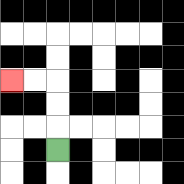{'start': '[2, 6]', 'end': '[0, 3]', 'path_directions': 'U,U,U,L,L', 'path_coordinates': '[[2, 6], [2, 5], [2, 4], [2, 3], [1, 3], [0, 3]]'}